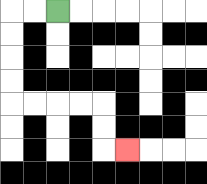{'start': '[2, 0]', 'end': '[5, 6]', 'path_directions': 'L,L,D,D,D,D,R,R,R,R,D,D,R', 'path_coordinates': '[[2, 0], [1, 0], [0, 0], [0, 1], [0, 2], [0, 3], [0, 4], [1, 4], [2, 4], [3, 4], [4, 4], [4, 5], [4, 6], [5, 6]]'}